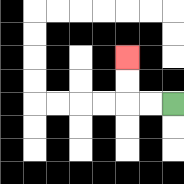{'start': '[7, 4]', 'end': '[5, 2]', 'path_directions': 'L,L,U,U', 'path_coordinates': '[[7, 4], [6, 4], [5, 4], [5, 3], [5, 2]]'}